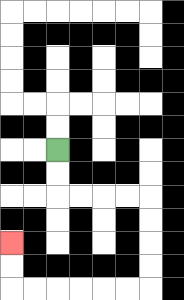{'start': '[2, 6]', 'end': '[0, 10]', 'path_directions': 'D,D,R,R,R,R,D,D,D,D,L,L,L,L,L,L,U,U', 'path_coordinates': '[[2, 6], [2, 7], [2, 8], [3, 8], [4, 8], [5, 8], [6, 8], [6, 9], [6, 10], [6, 11], [6, 12], [5, 12], [4, 12], [3, 12], [2, 12], [1, 12], [0, 12], [0, 11], [0, 10]]'}